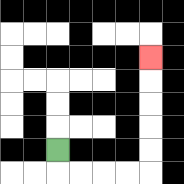{'start': '[2, 6]', 'end': '[6, 2]', 'path_directions': 'D,R,R,R,R,U,U,U,U,U', 'path_coordinates': '[[2, 6], [2, 7], [3, 7], [4, 7], [5, 7], [6, 7], [6, 6], [6, 5], [6, 4], [6, 3], [6, 2]]'}